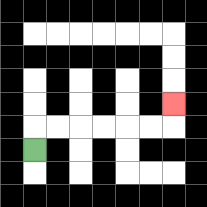{'start': '[1, 6]', 'end': '[7, 4]', 'path_directions': 'U,R,R,R,R,R,R,U', 'path_coordinates': '[[1, 6], [1, 5], [2, 5], [3, 5], [4, 5], [5, 5], [6, 5], [7, 5], [7, 4]]'}